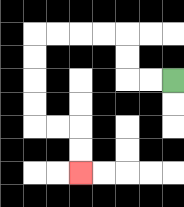{'start': '[7, 3]', 'end': '[3, 7]', 'path_directions': 'L,L,U,U,L,L,L,L,D,D,D,D,R,R,D,D', 'path_coordinates': '[[7, 3], [6, 3], [5, 3], [5, 2], [5, 1], [4, 1], [3, 1], [2, 1], [1, 1], [1, 2], [1, 3], [1, 4], [1, 5], [2, 5], [3, 5], [3, 6], [3, 7]]'}